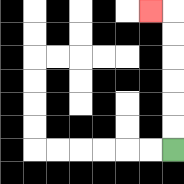{'start': '[7, 6]', 'end': '[6, 0]', 'path_directions': 'U,U,U,U,U,U,L', 'path_coordinates': '[[7, 6], [7, 5], [7, 4], [7, 3], [7, 2], [7, 1], [7, 0], [6, 0]]'}